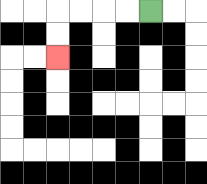{'start': '[6, 0]', 'end': '[2, 2]', 'path_directions': 'L,L,L,L,D,D', 'path_coordinates': '[[6, 0], [5, 0], [4, 0], [3, 0], [2, 0], [2, 1], [2, 2]]'}